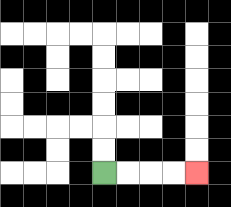{'start': '[4, 7]', 'end': '[8, 7]', 'path_directions': 'R,R,R,R', 'path_coordinates': '[[4, 7], [5, 7], [6, 7], [7, 7], [8, 7]]'}